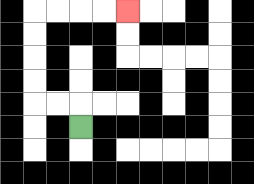{'start': '[3, 5]', 'end': '[5, 0]', 'path_directions': 'U,L,L,U,U,U,U,R,R,R,R', 'path_coordinates': '[[3, 5], [3, 4], [2, 4], [1, 4], [1, 3], [1, 2], [1, 1], [1, 0], [2, 0], [3, 0], [4, 0], [5, 0]]'}